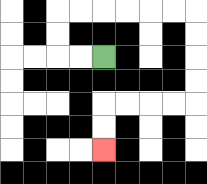{'start': '[4, 2]', 'end': '[4, 6]', 'path_directions': 'L,L,U,U,R,R,R,R,R,R,D,D,D,D,L,L,L,L,D,D', 'path_coordinates': '[[4, 2], [3, 2], [2, 2], [2, 1], [2, 0], [3, 0], [4, 0], [5, 0], [6, 0], [7, 0], [8, 0], [8, 1], [8, 2], [8, 3], [8, 4], [7, 4], [6, 4], [5, 4], [4, 4], [4, 5], [4, 6]]'}